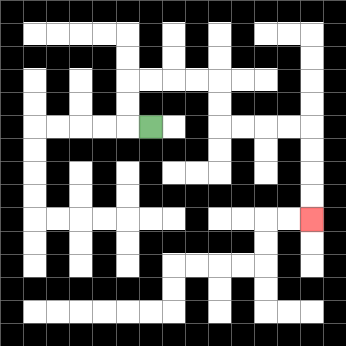{'start': '[6, 5]', 'end': '[13, 9]', 'path_directions': 'L,U,U,R,R,R,R,D,D,R,R,R,R,D,D,D,D', 'path_coordinates': '[[6, 5], [5, 5], [5, 4], [5, 3], [6, 3], [7, 3], [8, 3], [9, 3], [9, 4], [9, 5], [10, 5], [11, 5], [12, 5], [13, 5], [13, 6], [13, 7], [13, 8], [13, 9]]'}